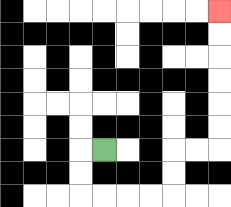{'start': '[4, 6]', 'end': '[9, 0]', 'path_directions': 'L,D,D,R,R,R,R,U,U,R,R,U,U,U,U,U,U', 'path_coordinates': '[[4, 6], [3, 6], [3, 7], [3, 8], [4, 8], [5, 8], [6, 8], [7, 8], [7, 7], [7, 6], [8, 6], [9, 6], [9, 5], [9, 4], [9, 3], [9, 2], [9, 1], [9, 0]]'}